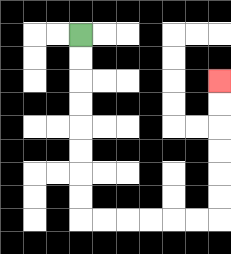{'start': '[3, 1]', 'end': '[9, 3]', 'path_directions': 'D,D,D,D,D,D,D,D,R,R,R,R,R,R,U,U,U,U,U,U', 'path_coordinates': '[[3, 1], [3, 2], [3, 3], [3, 4], [3, 5], [3, 6], [3, 7], [3, 8], [3, 9], [4, 9], [5, 9], [6, 9], [7, 9], [8, 9], [9, 9], [9, 8], [9, 7], [9, 6], [9, 5], [9, 4], [9, 3]]'}